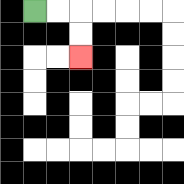{'start': '[1, 0]', 'end': '[3, 2]', 'path_directions': 'R,R,D,D', 'path_coordinates': '[[1, 0], [2, 0], [3, 0], [3, 1], [3, 2]]'}